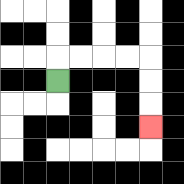{'start': '[2, 3]', 'end': '[6, 5]', 'path_directions': 'U,R,R,R,R,D,D,D', 'path_coordinates': '[[2, 3], [2, 2], [3, 2], [4, 2], [5, 2], [6, 2], [6, 3], [6, 4], [6, 5]]'}